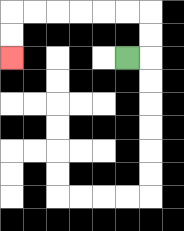{'start': '[5, 2]', 'end': '[0, 2]', 'path_directions': 'R,U,U,L,L,L,L,L,L,D,D', 'path_coordinates': '[[5, 2], [6, 2], [6, 1], [6, 0], [5, 0], [4, 0], [3, 0], [2, 0], [1, 0], [0, 0], [0, 1], [0, 2]]'}